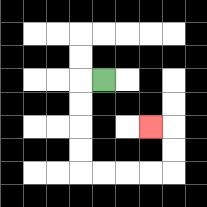{'start': '[4, 3]', 'end': '[6, 5]', 'path_directions': 'L,D,D,D,D,R,R,R,R,U,U,L', 'path_coordinates': '[[4, 3], [3, 3], [3, 4], [3, 5], [3, 6], [3, 7], [4, 7], [5, 7], [6, 7], [7, 7], [7, 6], [7, 5], [6, 5]]'}